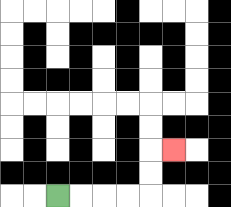{'start': '[2, 8]', 'end': '[7, 6]', 'path_directions': 'R,R,R,R,U,U,R', 'path_coordinates': '[[2, 8], [3, 8], [4, 8], [5, 8], [6, 8], [6, 7], [6, 6], [7, 6]]'}